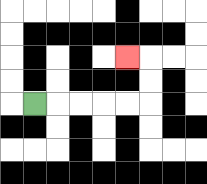{'start': '[1, 4]', 'end': '[5, 2]', 'path_directions': 'R,R,R,R,R,U,U,L', 'path_coordinates': '[[1, 4], [2, 4], [3, 4], [4, 4], [5, 4], [6, 4], [6, 3], [6, 2], [5, 2]]'}